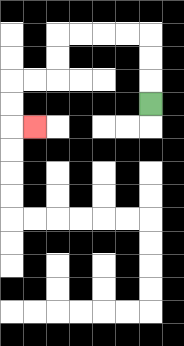{'start': '[6, 4]', 'end': '[1, 5]', 'path_directions': 'U,U,U,L,L,L,L,D,D,L,L,D,D,R', 'path_coordinates': '[[6, 4], [6, 3], [6, 2], [6, 1], [5, 1], [4, 1], [3, 1], [2, 1], [2, 2], [2, 3], [1, 3], [0, 3], [0, 4], [0, 5], [1, 5]]'}